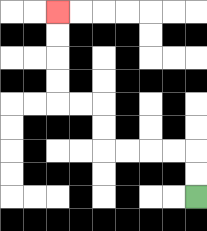{'start': '[8, 8]', 'end': '[2, 0]', 'path_directions': 'U,U,L,L,L,L,U,U,L,L,U,U,U,U', 'path_coordinates': '[[8, 8], [8, 7], [8, 6], [7, 6], [6, 6], [5, 6], [4, 6], [4, 5], [4, 4], [3, 4], [2, 4], [2, 3], [2, 2], [2, 1], [2, 0]]'}